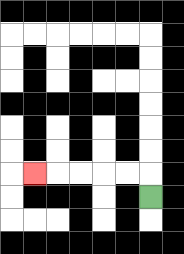{'start': '[6, 8]', 'end': '[1, 7]', 'path_directions': 'U,L,L,L,L,L', 'path_coordinates': '[[6, 8], [6, 7], [5, 7], [4, 7], [3, 7], [2, 7], [1, 7]]'}